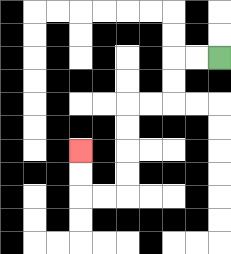{'start': '[9, 2]', 'end': '[3, 6]', 'path_directions': 'L,L,D,D,L,L,D,D,D,D,L,L,U,U', 'path_coordinates': '[[9, 2], [8, 2], [7, 2], [7, 3], [7, 4], [6, 4], [5, 4], [5, 5], [5, 6], [5, 7], [5, 8], [4, 8], [3, 8], [3, 7], [3, 6]]'}